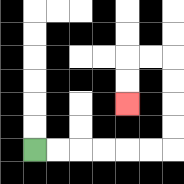{'start': '[1, 6]', 'end': '[5, 4]', 'path_directions': 'R,R,R,R,R,R,U,U,U,U,L,L,D,D', 'path_coordinates': '[[1, 6], [2, 6], [3, 6], [4, 6], [5, 6], [6, 6], [7, 6], [7, 5], [7, 4], [7, 3], [7, 2], [6, 2], [5, 2], [5, 3], [5, 4]]'}